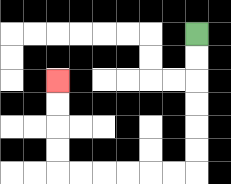{'start': '[8, 1]', 'end': '[2, 3]', 'path_directions': 'D,D,D,D,D,D,L,L,L,L,L,L,U,U,U,U', 'path_coordinates': '[[8, 1], [8, 2], [8, 3], [8, 4], [8, 5], [8, 6], [8, 7], [7, 7], [6, 7], [5, 7], [4, 7], [3, 7], [2, 7], [2, 6], [2, 5], [2, 4], [2, 3]]'}